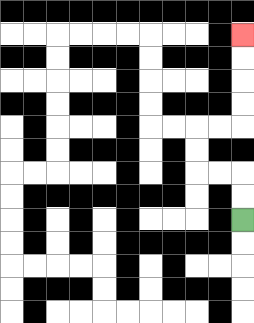{'start': '[10, 9]', 'end': '[10, 1]', 'path_directions': 'U,U,L,L,U,U,R,R,U,U,U,U', 'path_coordinates': '[[10, 9], [10, 8], [10, 7], [9, 7], [8, 7], [8, 6], [8, 5], [9, 5], [10, 5], [10, 4], [10, 3], [10, 2], [10, 1]]'}